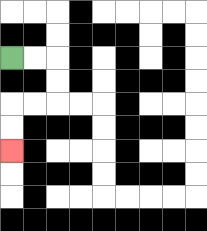{'start': '[0, 2]', 'end': '[0, 6]', 'path_directions': 'R,R,D,D,L,L,D,D', 'path_coordinates': '[[0, 2], [1, 2], [2, 2], [2, 3], [2, 4], [1, 4], [0, 4], [0, 5], [0, 6]]'}